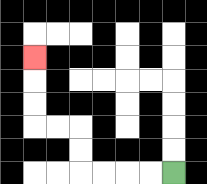{'start': '[7, 7]', 'end': '[1, 2]', 'path_directions': 'L,L,L,L,U,U,L,L,U,U,U', 'path_coordinates': '[[7, 7], [6, 7], [5, 7], [4, 7], [3, 7], [3, 6], [3, 5], [2, 5], [1, 5], [1, 4], [1, 3], [1, 2]]'}